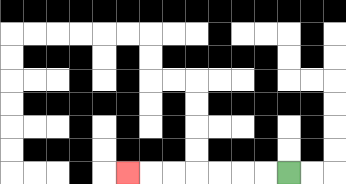{'start': '[12, 7]', 'end': '[5, 7]', 'path_directions': 'L,L,L,L,L,L,L', 'path_coordinates': '[[12, 7], [11, 7], [10, 7], [9, 7], [8, 7], [7, 7], [6, 7], [5, 7]]'}